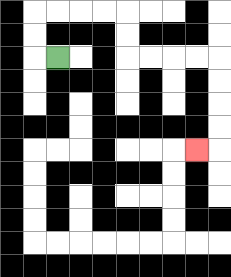{'start': '[2, 2]', 'end': '[8, 6]', 'path_directions': 'L,U,U,R,R,R,R,D,D,R,R,R,R,D,D,D,D,L', 'path_coordinates': '[[2, 2], [1, 2], [1, 1], [1, 0], [2, 0], [3, 0], [4, 0], [5, 0], [5, 1], [5, 2], [6, 2], [7, 2], [8, 2], [9, 2], [9, 3], [9, 4], [9, 5], [9, 6], [8, 6]]'}